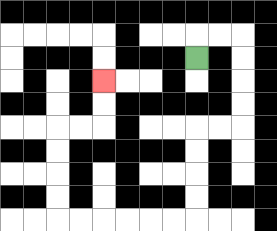{'start': '[8, 2]', 'end': '[4, 3]', 'path_directions': 'U,R,R,D,D,D,D,L,L,D,D,D,D,L,L,L,L,L,L,U,U,U,U,R,R,U,U', 'path_coordinates': '[[8, 2], [8, 1], [9, 1], [10, 1], [10, 2], [10, 3], [10, 4], [10, 5], [9, 5], [8, 5], [8, 6], [8, 7], [8, 8], [8, 9], [7, 9], [6, 9], [5, 9], [4, 9], [3, 9], [2, 9], [2, 8], [2, 7], [2, 6], [2, 5], [3, 5], [4, 5], [4, 4], [4, 3]]'}